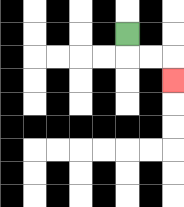{'start': '[5, 1]', 'end': '[7, 3]', 'path_directions': 'D,R,R,D', 'path_coordinates': '[[5, 1], [5, 2], [6, 2], [7, 2], [7, 3]]'}